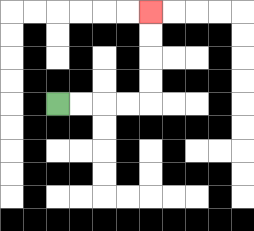{'start': '[2, 4]', 'end': '[6, 0]', 'path_directions': 'R,R,R,R,U,U,U,U', 'path_coordinates': '[[2, 4], [3, 4], [4, 4], [5, 4], [6, 4], [6, 3], [6, 2], [6, 1], [6, 0]]'}